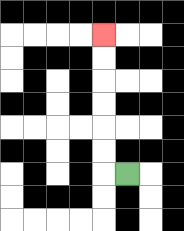{'start': '[5, 7]', 'end': '[4, 1]', 'path_directions': 'L,U,U,U,U,U,U', 'path_coordinates': '[[5, 7], [4, 7], [4, 6], [4, 5], [4, 4], [4, 3], [4, 2], [4, 1]]'}